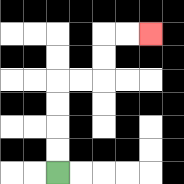{'start': '[2, 7]', 'end': '[6, 1]', 'path_directions': 'U,U,U,U,R,R,U,U,R,R', 'path_coordinates': '[[2, 7], [2, 6], [2, 5], [2, 4], [2, 3], [3, 3], [4, 3], [4, 2], [4, 1], [5, 1], [6, 1]]'}